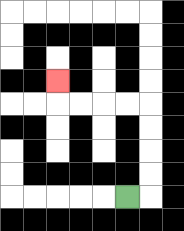{'start': '[5, 8]', 'end': '[2, 3]', 'path_directions': 'R,U,U,U,U,L,L,L,L,U', 'path_coordinates': '[[5, 8], [6, 8], [6, 7], [6, 6], [6, 5], [6, 4], [5, 4], [4, 4], [3, 4], [2, 4], [2, 3]]'}